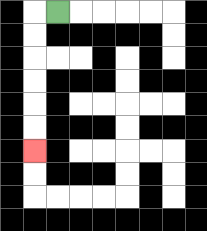{'start': '[2, 0]', 'end': '[1, 6]', 'path_directions': 'L,D,D,D,D,D,D', 'path_coordinates': '[[2, 0], [1, 0], [1, 1], [1, 2], [1, 3], [1, 4], [1, 5], [1, 6]]'}